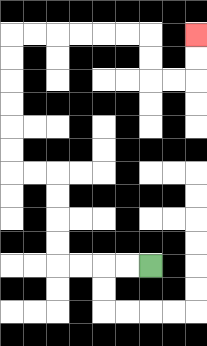{'start': '[6, 11]', 'end': '[8, 1]', 'path_directions': 'L,L,L,L,U,U,U,U,L,L,U,U,U,U,U,U,R,R,R,R,R,R,D,D,R,R,U,U', 'path_coordinates': '[[6, 11], [5, 11], [4, 11], [3, 11], [2, 11], [2, 10], [2, 9], [2, 8], [2, 7], [1, 7], [0, 7], [0, 6], [0, 5], [0, 4], [0, 3], [0, 2], [0, 1], [1, 1], [2, 1], [3, 1], [4, 1], [5, 1], [6, 1], [6, 2], [6, 3], [7, 3], [8, 3], [8, 2], [8, 1]]'}